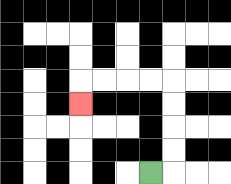{'start': '[6, 7]', 'end': '[3, 4]', 'path_directions': 'R,U,U,U,U,L,L,L,L,D', 'path_coordinates': '[[6, 7], [7, 7], [7, 6], [7, 5], [7, 4], [7, 3], [6, 3], [5, 3], [4, 3], [3, 3], [3, 4]]'}